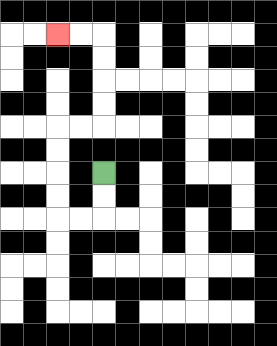{'start': '[4, 7]', 'end': '[2, 1]', 'path_directions': 'D,D,L,L,U,U,U,U,R,R,U,U,U,U,L,L', 'path_coordinates': '[[4, 7], [4, 8], [4, 9], [3, 9], [2, 9], [2, 8], [2, 7], [2, 6], [2, 5], [3, 5], [4, 5], [4, 4], [4, 3], [4, 2], [4, 1], [3, 1], [2, 1]]'}